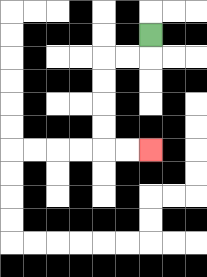{'start': '[6, 1]', 'end': '[6, 6]', 'path_directions': 'D,L,L,D,D,D,D,R,R', 'path_coordinates': '[[6, 1], [6, 2], [5, 2], [4, 2], [4, 3], [4, 4], [4, 5], [4, 6], [5, 6], [6, 6]]'}